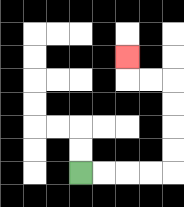{'start': '[3, 7]', 'end': '[5, 2]', 'path_directions': 'R,R,R,R,U,U,U,U,L,L,U', 'path_coordinates': '[[3, 7], [4, 7], [5, 7], [6, 7], [7, 7], [7, 6], [7, 5], [7, 4], [7, 3], [6, 3], [5, 3], [5, 2]]'}